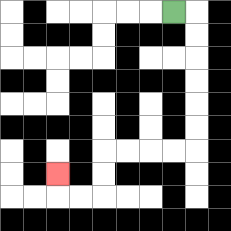{'start': '[7, 0]', 'end': '[2, 7]', 'path_directions': 'R,D,D,D,D,D,D,L,L,L,L,D,D,L,L,U', 'path_coordinates': '[[7, 0], [8, 0], [8, 1], [8, 2], [8, 3], [8, 4], [8, 5], [8, 6], [7, 6], [6, 6], [5, 6], [4, 6], [4, 7], [4, 8], [3, 8], [2, 8], [2, 7]]'}